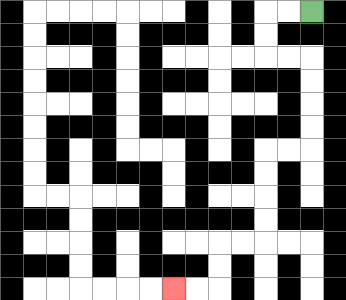{'start': '[13, 0]', 'end': '[7, 12]', 'path_directions': 'L,L,D,D,R,R,D,D,D,D,L,L,D,D,D,D,L,L,D,D,L,L', 'path_coordinates': '[[13, 0], [12, 0], [11, 0], [11, 1], [11, 2], [12, 2], [13, 2], [13, 3], [13, 4], [13, 5], [13, 6], [12, 6], [11, 6], [11, 7], [11, 8], [11, 9], [11, 10], [10, 10], [9, 10], [9, 11], [9, 12], [8, 12], [7, 12]]'}